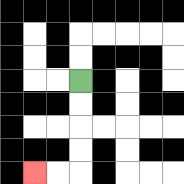{'start': '[3, 3]', 'end': '[1, 7]', 'path_directions': 'D,D,D,D,L,L', 'path_coordinates': '[[3, 3], [3, 4], [3, 5], [3, 6], [3, 7], [2, 7], [1, 7]]'}